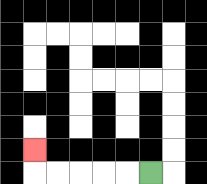{'start': '[6, 7]', 'end': '[1, 6]', 'path_directions': 'L,L,L,L,L,U', 'path_coordinates': '[[6, 7], [5, 7], [4, 7], [3, 7], [2, 7], [1, 7], [1, 6]]'}